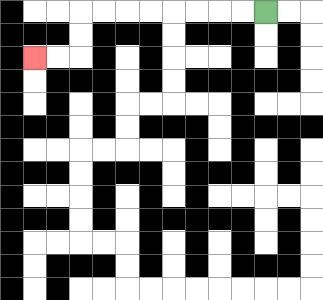{'start': '[11, 0]', 'end': '[1, 2]', 'path_directions': 'L,L,L,L,L,L,L,L,D,D,L,L', 'path_coordinates': '[[11, 0], [10, 0], [9, 0], [8, 0], [7, 0], [6, 0], [5, 0], [4, 0], [3, 0], [3, 1], [3, 2], [2, 2], [1, 2]]'}